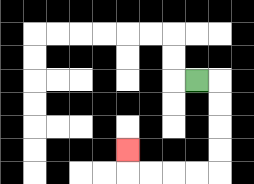{'start': '[8, 3]', 'end': '[5, 6]', 'path_directions': 'R,D,D,D,D,L,L,L,L,U', 'path_coordinates': '[[8, 3], [9, 3], [9, 4], [9, 5], [9, 6], [9, 7], [8, 7], [7, 7], [6, 7], [5, 7], [5, 6]]'}